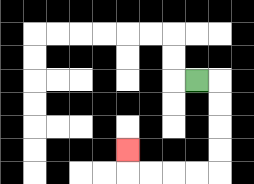{'start': '[8, 3]', 'end': '[5, 6]', 'path_directions': 'R,D,D,D,D,L,L,L,L,U', 'path_coordinates': '[[8, 3], [9, 3], [9, 4], [9, 5], [9, 6], [9, 7], [8, 7], [7, 7], [6, 7], [5, 7], [5, 6]]'}